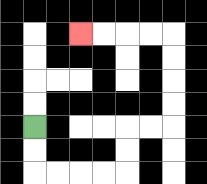{'start': '[1, 5]', 'end': '[3, 1]', 'path_directions': 'D,D,R,R,R,R,U,U,R,R,U,U,U,U,L,L,L,L', 'path_coordinates': '[[1, 5], [1, 6], [1, 7], [2, 7], [3, 7], [4, 7], [5, 7], [5, 6], [5, 5], [6, 5], [7, 5], [7, 4], [7, 3], [7, 2], [7, 1], [6, 1], [5, 1], [4, 1], [3, 1]]'}